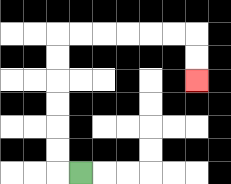{'start': '[3, 7]', 'end': '[8, 3]', 'path_directions': 'L,U,U,U,U,U,U,R,R,R,R,R,R,D,D', 'path_coordinates': '[[3, 7], [2, 7], [2, 6], [2, 5], [2, 4], [2, 3], [2, 2], [2, 1], [3, 1], [4, 1], [5, 1], [6, 1], [7, 1], [8, 1], [8, 2], [8, 3]]'}